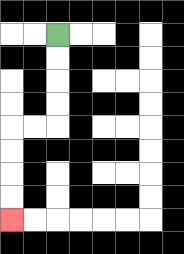{'start': '[2, 1]', 'end': '[0, 9]', 'path_directions': 'D,D,D,D,L,L,D,D,D,D', 'path_coordinates': '[[2, 1], [2, 2], [2, 3], [2, 4], [2, 5], [1, 5], [0, 5], [0, 6], [0, 7], [0, 8], [0, 9]]'}